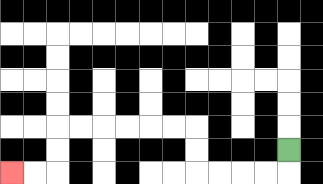{'start': '[12, 6]', 'end': '[0, 7]', 'path_directions': 'D,L,L,L,L,U,U,L,L,L,L,L,L,D,D,L,L', 'path_coordinates': '[[12, 6], [12, 7], [11, 7], [10, 7], [9, 7], [8, 7], [8, 6], [8, 5], [7, 5], [6, 5], [5, 5], [4, 5], [3, 5], [2, 5], [2, 6], [2, 7], [1, 7], [0, 7]]'}